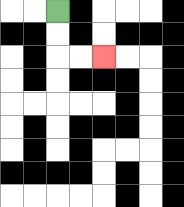{'start': '[2, 0]', 'end': '[4, 2]', 'path_directions': 'D,D,R,R', 'path_coordinates': '[[2, 0], [2, 1], [2, 2], [3, 2], [4, 2]]'}